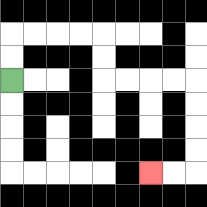{'start': '[0, 3]', 'end': '[6, 7]', 'path_directions': 'U,U,R,R,R,R,D,D,R,R,R,R,D,D,D,D,L,L', 'path_coordinates': '[[0, 3], [0, 2], [0, 1], [1, 1], [2, 1], [3, 1], [4, 1], [4, 2], [4, 3], [5, 3], [6, 3], [7, 3], [8, 3], [8, 4], [8, 5], [8, 6], [8, 7], [7, 7], [6, 7]]'}